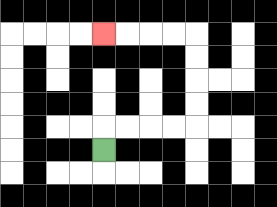{'start': '[4, 6]', 'end': '[4, 1]', 'path_directions': 'U,R,R,R,R,U,U,U,U,L,L,L,L', 'path_coordinates': '[[4, 6], [4, 5], [5, 5], [6, 5], [7, 5], [8, 5], [8, 4], [8, 3], [8, 2], [8, 1], [7, 1], [6, 1], [5, 1], [4, 1]]'}